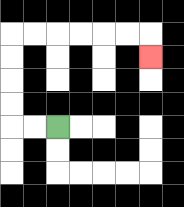{'start': '[2, 5]', 'end': '[6, 2]', 'path_directions': 'L,L,U,U,U,U,R,R,R,R,R,R,D', 'path_coordinates': '[[2, 5], [1, 5], [0, 5], [0, 4], [0, 3], [0, 2], [0, 1], [1, 1], [2, 1], [3, 1], [4, 1], [5, 1], [6, 1], [6, 2]]'}